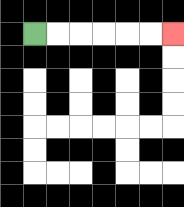{'start': '[1, 1]', 'end': '[7, 1]', 'path_directions': 'R,R,R,R,R,R', 'path_coordinates': '[[1, 1], [2, 1], [3, 1], [4, 1], [5, 1], [6, 1], [7, 1]]'}